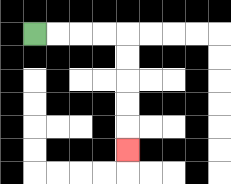{'start': '[1, 1]', 'end': '[5, 6]', 'path_directions': 'R,R,R,R,D,D,D,D,D', 'path_coordinates': '[[1, 1], [2, 1], [3, 1], [4, 1], [5, 1], [5, 2], [5, 3], [5, 4], [5, 5], [5, 6]]'}